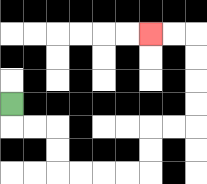{'start': '[0, 4]', 'end': '[6, 1]', 'path_directions': 'D,R,R,D,D,R,R,R,R,U,U,R,R,U,U,U,U,L,L', 'path_coordinates': '[[0, 4], [0, 5], [1, 5], [2, 5], [2, 6], [2, 7], [3, 7], [4, 7], [5, 7], [6, 7], [6, 6], [6, 5], [7, 5], [8, 5], [8, 4], [8, 3], [8, 2], [8, 1], [7, 1], [6, 1]]'}